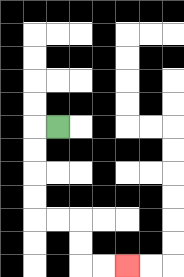{'start': '[2, 5]', 'end': '[5, 11]', 'path_directions': 'L,D,D,D,D,R,R,D,D,R,R', 'path_coordinates': '[[2, 5], [1, 5], [1, 6], [1, 7], [1, 8], [1, 9], [2, 9], [3, 9], [3, 10], [3, 11], [4, 11], [5, 11]]'}